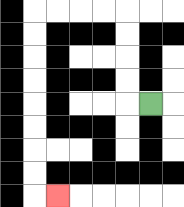{'start': '[6, 4]', 'end': '[2, 8]', 'path_directions': 'L,U,U,U,U,L,L,L,L,D,D,D,D,D,D,D,D,R', 'path_coordinates': '[[6, 4], [5, 4], [5, 3], [5, 2], [5, 1], [5, 0], [4, 0], [3, 0], [2, 0], [1, 0], [1, 1], [1, 2], [1, 3], [1, 4], [1, 5], [1, 6], [1, 7], [1, 8], [2, 8]]'}